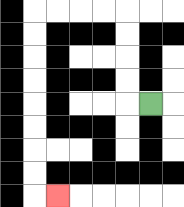{'start': '[6, 4]', 'end': '[2, 8]', 'path_directions': 'L,U,U,U,U,L,L,L,L,D,D,D,D,D,D,D,D,R', 'path_coordinates': '[[6, 4], [5, 4], [5, 3], [5, 2], [5, 1], [5, 0], [4, 0], [3, 0], [2, 0], [1, 0], [1, 1], [1, 2], [1, 3], [1, 4], [1, 5], [1, 6], [1, 7], [1, 8], [2, 8]]'}